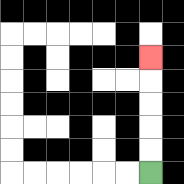{'start': '[6, 7]', 'end': '[6, 2]', 'path_directions': 'U,U,U,U,U', 'path_coordinates': '[[6, 7], [6, 6], [6, 5], [6, 4], [6, 3], [6, 2]]'}